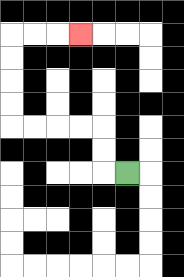{'start': '[5, 7]', 'end': '[3, 1]', 'path_directions': 'L,U,U,L,L,L,L,U,U,U,U,R,R,R', 'path_coordinates': '[[5, 7], [4, 7], [4, 6], [4, 5], [3, 5], [2, 5], [1, 5], [0, 5], [0, 4], [0, 3], [0, 2], [0, 1], [1, 1], [2, 1], [3, 1]]'}